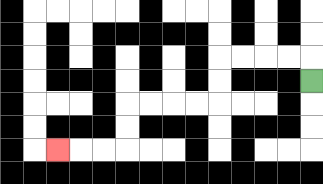{'start': '[13, 3]', 'end': '[2, 6]', 'path_directions': 'U,L,L,L,L,D,D,L,L,L,L,D,D,L,L,L', 'path_coordinates': '[[13, 3], [13, 2], [12, 2], [11, 2], [10, 2], [9, 2], [9, 3], [9, 4], [8, 4], [7, 4], [6, 4], [5, 4], [5, 5], [5, 6], [4, 6], [3, 6], [2, 6]]'}